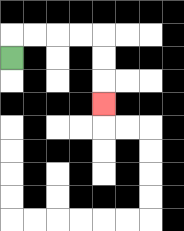{'start': '[0, 2]', 'end': '[4, 4]', 'path_directions': 'U,R,R,R,R,D,D,D', 'path_coordinates': '[[0, 2], [0, 1], [1, 1], [2, 1], [3, 1], [4, 1], [4, 2], [4, 3], [4, 4]]'}